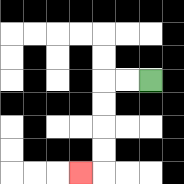{'start': '[6, 3]', 'end': '[3, 7]', 'path_directions': 'L,L,D,D,D,D,L', 'path_coordinates': '[[6, 3], [5, 3], [4, 3], [4, 4], [4, 5], [4, 6], [4, 7], [3, 7]]'}